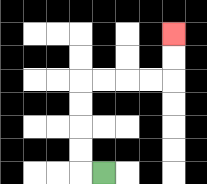{'start': '[4, 7]', 'end': '[7, 1]', 'path_directions': 'L,U,U,U,U,R,R,R,R,U,U', 'path_coordinates': '[[4, 7], [3, 7], [3, 6], [3, 5], [3, 4], [3, 3], [4, 3], [5, 3], [6, 3], [7, 3], [7, 2], [7, 1]]'}